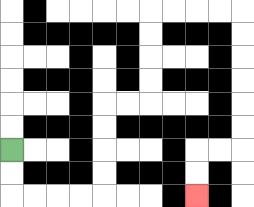{'start': '[0, 6]', 'end': '[8, 8]', 'path_directions': 'D,D,R,R,R,R,U,U,U,U,R,R,U,U,U,U,R,R,R,R,D,D,D,D,D,D,L,L,D,D', 'path_coordinates': '[[0, 6], [0, 7], [0, 8], [1, 8], [2, 8], [3, 8], [4, 8], [4, 7], [4, 6], [4, 5], [4, 4], [5, 4], [6, 4], [6, 3], [6, 2], [6, 1], [6, 0], [7, 0], [8, 0], [9, 0], [10, 0], [10, 1], [10, 2], [10, 3], [10, 4], [10, 5], [10, 6], [9, 6], [8, 6], [8, 7], [8, 8]]'}